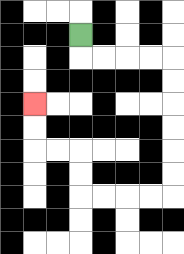{'start': '[3, 1]', 'end': '[1, 4]', 'path_directions': 'D,R,R,R,R,D,D,D,D,D,D,L,L,L,L,U,U,L,L,U,U', 'path_coordinates': '[[3, 1], [3, 2], [4, 2], [5, 2], [6, 2], [7, 2], [7, 3], [7, 4], [7, 5], [7, 6], [7, 7], [7, 8], [6, 8], [5, 8], [4, 8], [3, 8], [3, 7], [3, 6], [2, 6], [1, 6], [1, 5], [1, 4]]'}